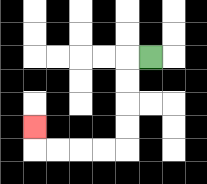{'start': '[6, 2]', 'end': '[1, 5]', 'path_directions': 'L,D,D,D,D,L,L,L,L,U', 'path_coordinates': '[[6, 2], [5, 2], [5, 3], [5, 4], [5, 5], [5, 6], [4, 6], [3, 6], [2, 6], [1, 6], [1, 5]]'}